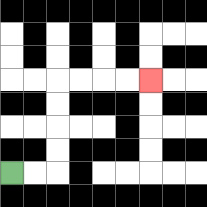{'start': '[0, 7]', 'end': '[6, 3]', 'path_directions': 'R,R,U,U,U,U,R,R,R,R', 'path_coordinates': '[[0, 7], [1, 7], [2, 7], [2, 6], [2, 5], [2, 4], [2, 3], [3, 3], [4, 3], [5, 3], [6, 3]]'}